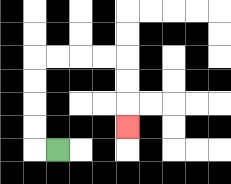{'start': '[2, 6]', 'end': '[5, 5]', 'path_directions': 'L,U,U,U,U,R,R,R,R,D,D,D', 'path_coordinates': '[[2, 6], [1, 6], [1, 5], [1, 4], [1, 3], [1, 2], [2, 2], [3, 2], [4, 2], [5, 2], [5, 3], [5, 4], [5, 5]]'}